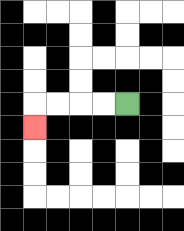{'start': '[5, 4]', 'end': '[1, 5]', 'path_directions': 'L,L,L,L,D', 'path_coordinates': '[[5, 4], [4, 4], [3, 4], [2, 4], [1, 4], [1, 5]]'}